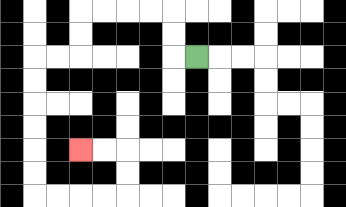{'start': '[8, 2]', 'end': '[3, 6]', 'path_directions': 'L,U,U,L,L,L,L,D,D,L,L,D,D,D,D,D,D,R,R,R,R,U,U,L,L', 'path_coordinates': '[[8, 2], [7, 2], [7, 1], [7, 0], [6, 0], [5, 0], [4, 0], [3, 0], [3, 1], [3, 2], [2, 2], [1, 2], [1, 3], [1, 4], [1, 5], [1, 6], [1, 7], [1, 8], [2, 8], [3, 8], [4, 8], [5, 8], [5, 7], [5, 6], [4, 6], [3, 6]]'}